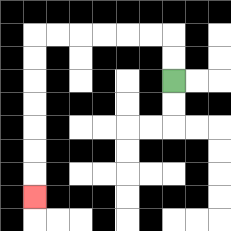{'start': '[7, 3]', 'end': '[1, 8]', 'path_directions': 'U,U,L,L,L,L,L,L,D,D,D,D,D,D,D', 'path_coordinates': '[[7, 3], [7, 2], [7, 1], [6, 1], [5, 1], [4, 1], [3, 1], [2, 1], [1, 1], [1, 2], [1, 3], [1, 4], [1, 5], [1, 6], [1, 7], [1, 8]]'}